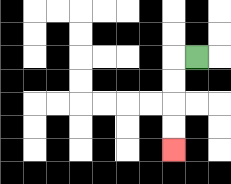{'start': '[8, 2]', 'end': '[7, 6]', 'path_directions': 'L,D,D,D,D', 'path_coordinates': '[[8, 2], [7, 2], [7, 3], [7, 4], [7, 5], [7, 6]]'}